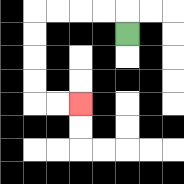{'start': '[5, 1]', 'end': '[3, 4]', 'path_directions': 'U,L,L,L,L,D,D,D,D,R,R', 'path_coordinates': '[[5, 1], [5, 0], [4, 0], [3, 0], [2, 0], [1, 0], [1, 1], [1, 2], [1, 3], [1, 4], [2, 4], [3, 4]]'}